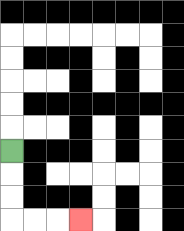{'start': '[0, 6]', 'end': '[3, 9]', 'path_directions': 'D,D,D,R,R,R', 'path_coordinates': '[[0, 6], [0, 7], [0, 8], [0, 9], [1, 9], [2, 9], [3, 9]]'}